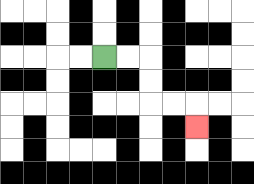{'start': '[4, 2]', 'end': '[8, 5]', 'path_directions': 'R,R,D,D,R,R,D', 'path_coordinates': '[[4, 2], [5, 2], [6, 2], [6, 3], [6, 4], [7, 4], [8, 4], [8, 5]]'}